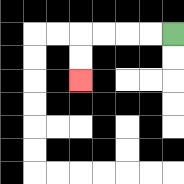{'start': '[7, 1]', 'end': '[3, 3]', 'path_directions': 'L,L,L,L,D,D', 'path_coordinates': '[[7, 1], [6, 1], [5, 1], [4, 1], [3, 1], [3, 2], [3, 3]]'}